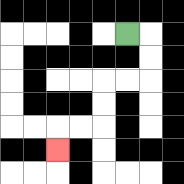{'start': '[5, 1]', 'end': '[2, 6]', 'path_directions': 'R,D,D,L,L,D,D,L,L,D', 'path_coordinates': '[[5, 1], [6, 1], [6, 2], [6, 3], [5, 3], [4, 3], [4, 4], [4, 5], [3, 5], [2, 5], [2, 6]]'}